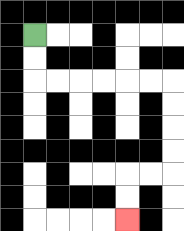{'start': '[1, 1]', 'end': '[5, 9]', 'path_directions': 'D,D,R,R,R,R,R,R,D,D,D,D,L,L,D,D', 'path_coordinates': '[[1, 1], [1, 2], [1, 3], [2, 3], [3, 3], [4, 3], [5, 3], [6, 3], [7, 3], [7, 4], [7, 5], [7, 6], [7, 7], [6, 7], [5, 7], [5, 8], [5, 9]]'}